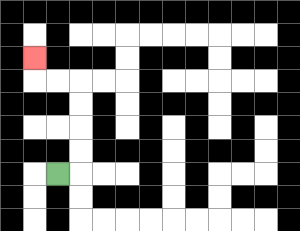{'start': '[2, 7]', 'end': '[1, 2]', 'path_directions': 'R,U,U,U,U,L,L,U', 'path_coordinates': '[[2, 7], [3, 7], [3, 6], [3, 5], [3, 4], [3, 3], [2, 3], [1, 3], [1, 2]]'}